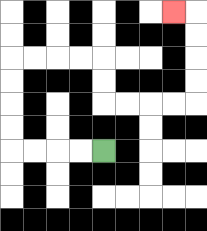{'start': '[4, 6]', 'end': '[7, 0]', 'path_directions': 'L,L,L,L,U,U,U,U,R,R,R,R,D,D,R,R,R,R,U,U,U,U,L', 'path_coordinates': '[[4, 6], [3, 6], [2, 6], [1, 6], [0, 6], [0, 5], [0, 4], [0, 3], [0, 2], [1, 2], [2, 2], [3, 2], [4, 2], [4, 3], [4, 4], [5, 4], [6, 4], [7, 4], [8, 4], [8, 3], [8, 2], [8, 1], [8, 0], [7, 0]]'}